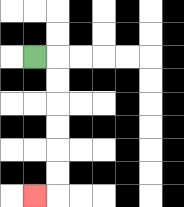{'start': '[1, 2]', 'end': '[1, 8]', 'path_directions': 'R,D,D,D,D,D,D,L', 'path_coordinates': '[[1, 2], [2, 2], [2, 3], [2, 4], [2, 5], [2, 6], [2, 7], [2, 8], [1, 8]]'}